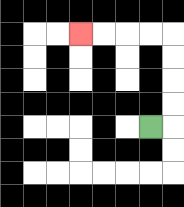{'start': '[6, 5]', 'end': '[3, 1]', 'path_directions': 'R,U,U,U,U,L,L,L,L', 'path_coordinates': '[[6, 5], [7, 5], [7, 4], [7, 3], [7, 2], [7, 1], [6, 1], [5, 1], [4, 1], [3, 1]]'}